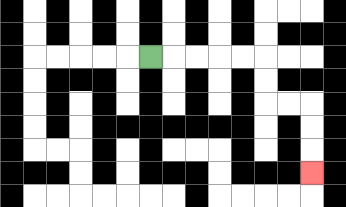{'start': '[6, 2]', 'end': '[13, 7]', 'path_directions': 'R,R,R,R,R,D,D,R,R,D,D,D', 'path_coordinates': '[[6, 2], [7, 2], [8, 2], [9, 2], [10, 2], [11, 2], [11, 3], [11, 4], [12, 4], [13, 4], [13, 5], [13, 6], [13, 7]]'}